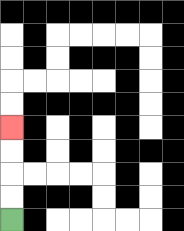{'start': '[0, 9]', 'end': '[0, 5]', 'path_directions': 'U,U,U,U', 'path_coordinates': '[[0, 9], [0, 8], [0, 7], [0, 6], [0, 5]]'}